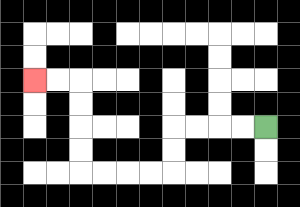{'start': '[11, 5]', 'end': '[1, 3]', 'path_directions': 'L,L,L,L,D,D,L,L,L,L,U,U,U,U,L,L', 'path_coordinates': '[[11, 5], [10, 5], [9, 5], [8, 5], [7, 5], [7, 6], [7, 7], [6, 7], [5, 7], [4, 7], [3, 7], [3, 6], [3, 5], [3, 4], [3, 3], [2, 3], [1, 3]]'}